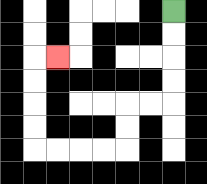{'start': '[7, 0]', 'end': '[2, 2]', 'path_directions': 'D,D,D,D,L,L,D,D,L,L,L,L,U,U,U,U,R', 'path_coordinates': '[[7, 0], [7, 1], [7, 2], [7, 3], [7, 4], [6, 4], [5, 4], [5, 5], [5, 6], [4, 6], [3, 6], [2, 6], [1, 6], [1, 5], [1, 4], [1, 3], [1, 2], [2, 2]]'}